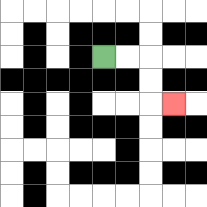{'start': '[4, 2]', 'end': '[7, 4]', 'path_directions': 'R,R,D,D,R', 'path_coordinates': '[[4, 2], [5, 2], [6, 2], [6, 3], [6, 4], [7, 4]]'}